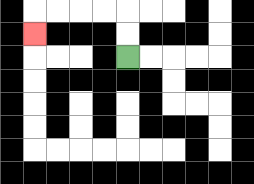{'start': '[5, 2]', 'end': '[1, 1]', 'path_directions': 'U,U,L,L,L,L,D', 'path_coordinates': '[[5, 2], [5, 1], [5, 0], [4, 0], [3, 0], [2, 0], [1, 0], [1, 1]]'}